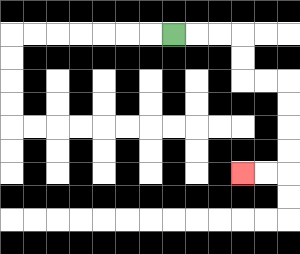{'start': '[7, 1]', 'end': '[10, 7]', 'path_directions': 'R,R,R,D,D,R,R,D,D,D,D,L,L', 'path_coordinates': '[[7, 1], [8, 1], [9, 1], [10, 1], [10, 2], [10, 3], [11, 3], [12, 3], [12, 4], [12, 5], [12, 6], [12, 7], [11, 7], [10, 7]]'}